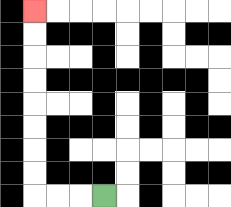{'start': '[4, 8]', 'end': '[1, 0]', 'path_directions': 'L,L,L,U,U,U,U,U,U,U,U', 'path_coordinates': '[[4, 8], [3, 8], [2, 8], [1, 8], [1, 7], [1, 6], [1, 5], [1, 4], [1, 3], [1, 2], [1, 1], [1, 0]]'}